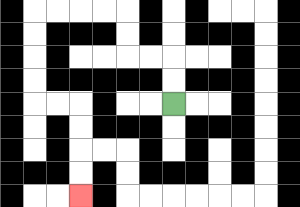{'start': '[7, 4]', 'end': '[3, 8]', 'path_directions': 'U,U,L,L,U,U,L,L,L,L,D,D,D,D,R,R,D,D,D,D', 'path_coordinates': '[[7, 4], [7, 3], [7, 2], [6, 2], [5, 2], [5, 1], [5, 0], [4, 0], [3, 0], [2, 0], [1, 0], [1, 1], [1, 2], [1, 3], [1, 4], [2, 4], [3, 4], [3, 5], [3, 6], [3, 7], [3, 8]]'}